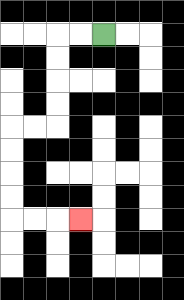{'start': '[4, 1]', 'end': '[3, 9]', 'path_directions': 'L,L,D,D,D,D,L,L,D,D,D,D,R,R,R', 'path_coordinates': '[[4, 1], [3, 1], [2, 1], [2, 2], [2, 3], [2, 4], [2, 5], [1, 5], [0, 5], [0, 6], [0, 7], [0, 8], [0, 9], [1, 9], [2, 9], [3, 9]]'}